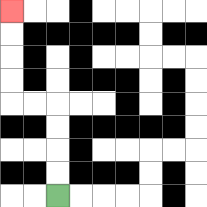{'start': '[2, 8]', 'end': '[0, 0]', 'path_directions': 'U,U,U,U,L,L,U,U,U,U', 'path_coordinates': '[[2, 8], [2, 7], [2, 6], [2, 5], [2, 4], [1, 4], [0, 4], [0, 3], [0, 2], [0, 1], [0, 0]]'}